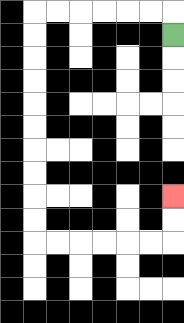{'start': '[7, 1]', 'end': '[7, 8]', 'path_directions': 'U,L,L,L,L,L,L,D,D,D,D,D,D,D,D,D,D,R,R,R,R,R,R,U,U', 'path_coordinates': '[[7, 1], [7, 0], [6, 0], [5, 0], [4, 0], [3, 0], [2, 0], [1, 0], [1, 1], [1, 2], [1, 3], [1, 4], [1, 5], [1, 6], [1, 7], [1, 8], [1, 9], [1, 10], [2, 10], [3, 10], [4, 10], [5, 10], [6, 10], [7, 10], [7, 9], [7, 8]]'}